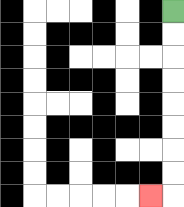{'start': '[7, 0]', 'end': '[6, 8]', 'path_directions': 'D,D,D,D,D,D,D,D,L', 'path_coordinates': '[[7, 0], [7, 1], [7, 2], [7, 3], [7, 4], [7, 5], [7, 6], [7, 7], [7, 8], [6, 8]]'}